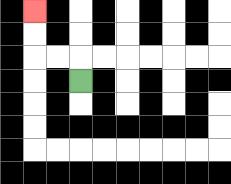{'start': '[3, 3]', 'end': '[1, 0]', 'path_directions': 'U,L,L,U,U', 'path_coordinates': '[[3, 3], [3, 2], [2, 2], [1, 2], [1, 1], [1, 0]]'}